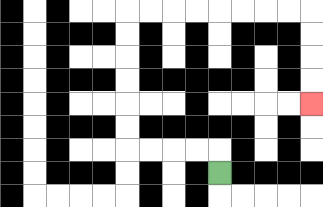{'start': '[9, 7]', 'end': '[13, 4]', 'path_directions': 'U,L,L,L,L,U,U,U,U,U,U,R,R,R,R,R,R,R,R,D,D,D,D', 'path_coordinates': '[[9, 7], [9, 6], [8, 6], [7, 6], [6, 6], [5, 6], [5, 5], [5, 4], [5, 3], [5, 2], [5, 1], [5, 0], [6, 0], [7, 0], [8, 0], [9, 0], [10, 0], [11, 0], [12, 0], [13, 0], [13, 1], [13, 2], [13, 3], [13, 4]]'}